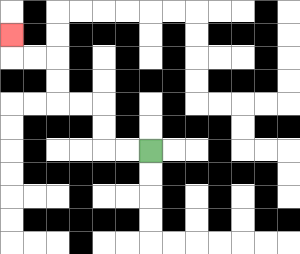{'start': '[6, 6]', 'end': '[0, 1]', 'path_directions': 'L,L,U,U,L,L,U,U,L,L,U', 'path_coordinates': '[[6, 6], [5, 6], [4, 6], [4, 5], [4, 4], [3, 4], [2, 4], [2, 3], [2, 2], [1, 2], [0, 2], [0, 1]]'}